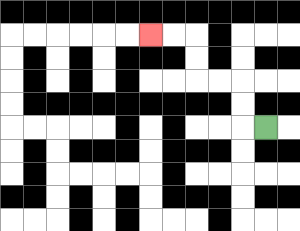{'start': '[11, 5]', 'end': '[6, 1]', 'path_directions': 'L,U,U,L,L,U,U,L,L', 'path_coordinates': '[[11, 5], [10, 5], [10, 4], [10, 3], [9, 3], [8, 3], [8, 2], [8, 1], [7, 1], [6, 1]]'}